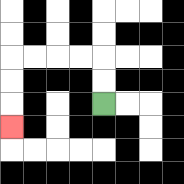{'start': '[4, 4]', 'end': '[0, 5]', 'path_directions': 'U,U,L,L,L,L,D,D,D', 'path_coordinates': '[[4, 4], [4, 3], [4, 2], [3, 2], [2, 2], [1, 2], [0, 2], [0, 3], [0, 4], [0, 5]]'}